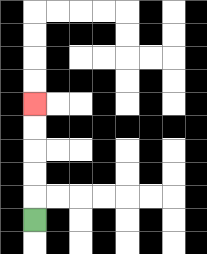{'start': '[1, 9]', 'end': '[1, 4]', 'path_directions': 'U,U,U,U,U', 'path_coordinates': '[[1, 9], [1, 8], [1, 7], [1, 6], [1, 5], [1, 4]]'}